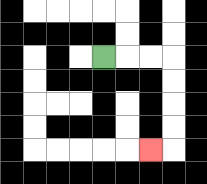{'start': '[4, 2]', 'end': '[6, 6]', 'path_directions': 'R,R,R,D,D,D,D,L', 'path_coordinates': '[[4, 2], [5, 2], [6, 2], [7, 2], [7, 3], [7, 4], [7, 5], [7, 6], [6, 6]]'}